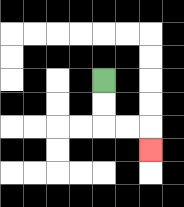{'start': '[4, 3]', 'end': '[6, 6]', 'path_directions': 'D,D,R,R,D', 'path_coordinates': '[[4, 3], [4, 4], [4, 5], [5, 5], [6, 5], [6, 6]]'}